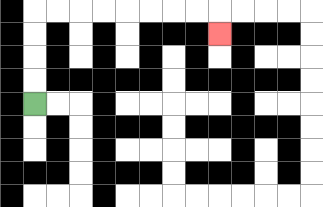{'start': '[1, 4]', 'end': '[9, 1]', 'path_directions': 'U,U,U,U,R,R,R,R,R,R,R,R,D', 'path_coordinates': '[[1, 4], [1, 3], [1, 2], [1, 1], [1, 0], [2, 0], [3, 0], [4, 0], [5, 0], [6, 0], [7, 0], [8, 0], [9, 0], [9, 1]]'}